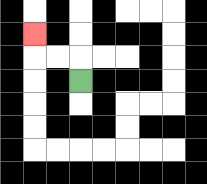{'start': '[3, 3]', 'end': '[1, 1]', 'path_directions': 'U,L,L,U', 'path_coordinates': '[[3, 3], [3, 2], [2, 2], [1, 2], [1, 1]]'}